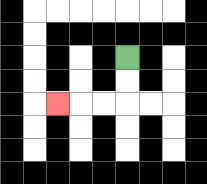{'start': '[5, 2]', 'end': '[2, 4]', 'path_directions': 'D,D,L,L,L', 'path_coordinates': '[[5, 2], [5, 3], [5, 4], [4, 4], [3, 4], [2, 4]]'}